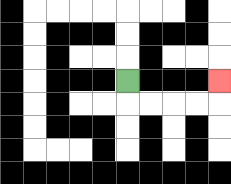{'start': '[5, 3]', 'end': '[9, 3]', 'path_directions': 'D,R,R,R,R,U', 'path_coordinates': '[[5, 3], [5, 4], [6, 4], [7, 4], [8, 4], [9, 4], [9, 3]]'}